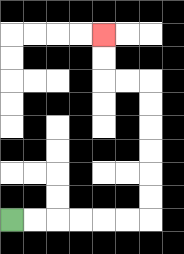{'start': '[0, 9]', 'end': '[4, 1]', 'path_directions': 'R,R,R,R,R,R,U,U,U,U,U,U,L,L,U,U', 'path_coordinates': '[[0, 9], [1, 9], [2, 9], [3, 9], [4, 9], [5, 9], [6, 9], [6, 8], [6, 7], [6, 6], [6, 5], [6, 4], [6, 3], [5, 3], [4, 3], [4, 2], [4, 1]]'}